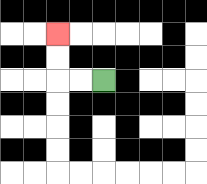{'start': '[4, 3]', 'end': '[2, 1]', 'path_directions': 'L,L,U,U', 'path_coordinates': '[[4, 3], [3, 3], [2, 3], [2, 2], [2, 1]]'}